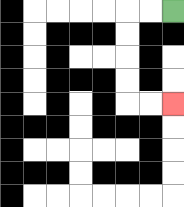{'start': '[7, 0]', 'end': '[7, 4]', 'path_directions': 'L,L,D,D,D,D,R,R', 'path_coordinates': '[[7, 0], [6, 0], [5, 0], [5, 1], [5, 2], [5, 3], [5, 4], [6, 4], [7, 4]]'}